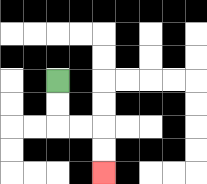{'start': '[2, 3]', 'end': '[4, 7]', 'path_directions': 'D,D,R,R,D,D', 'path_coordinates': '[[2, 3], [2, 4], [2, 5], [3, 5], [4, 5], [4, 6], [4, 7]]'}